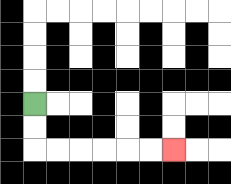{'start': '[1, 4]', 'end': '[7, 6]', 'path_directions': 'D,D,R,R,R,R,R,R', 'path_coordinates': '[[1, 4], [1, 5], [1, 6], [2, 6], [3, 6], [4, 6], [5, 6], [6, 6], [7, 6]]'}